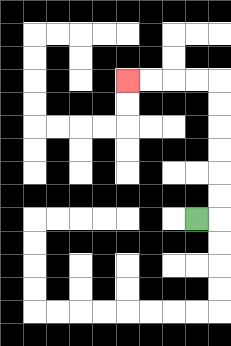{'start': '[8, 9]', 'end': '[5, 3]', 'path_directions': 'R,U,U,U,U,U,U,L,L,L,L', 'path_coordinates': '[[8, 9], [9, 9], [9, 8], [9, 7], [9, 6], [9, 5], [9, 4], [9, 3], [8, 3], [7, 3], [6, 3], [5, 3]]'}